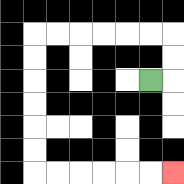{'start': '[6, 3]', 'end': '[7, 7]', 'path_directions': 'R,U,U,L,L,L,L,L,L,D,D,D,D,D,D,R,R,R,R,R,R', 'path_coordinates': '[[6, 3], [7, 3], [7, 2], [7, 1], [6, 1], [5, 1], [4, 1], [3, 1], [2, 1], [1, 1], [1, 2], [1, 3], [1, 4], [1, 5], [1, 6], [1, 7], [2, 7], [3, 7], [4, 7], [5, 7], [6, 7], [7, 7]]'}